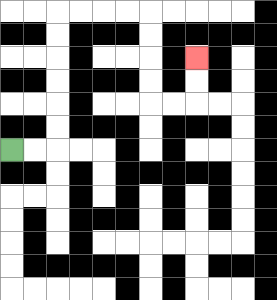{'start': '[0, 6]', 'end': '[8, 2]', 'path_directions': 'R,R,U,U,U,U,U,U,R,R,R,R,D,D,D,D,R,R,U,U', 'path_coordinates': '[[0, 6], [1, 6], [2, 6], [2, 5], [2, 4], [2, 3], [2, 2], [2, 1], [2, 0], [3, 0], [4, 0], [5, 0], [6, 0], [6, 1], [6, 2], [6, 3], [6, 4], [7, 4], [8, 4], [8, 3], [8, 2]]'}